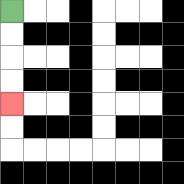{'start': '[0, 0]', 'end': '[0, 4]', 'path_directions': 'D,D,D,D', 'path_coordinates': '[[0, 0], [0, 1], [0, 2], [0, 3], [0, 4]]'}